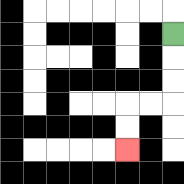{'start': '[7, 1]', 'end': '[5, 6]', 'path_directions': 'D,D,D,L,L,D,D', 'path_coordinates': '[[7, 1], [7, 2], [7, 3], [7, 4], [6, 4], [5, 4], [5, 5], [5, 6]]'}